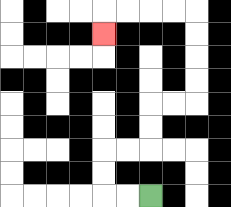{'start': '[6, 8]', 'end': '[4, 1]', 'path_directions': 'L,L,U,U,R,R,U,U,R,R,U,U,U,U,L,L,L,L,D', 'path_coordinates': '[[6, 8], [5, 8], [4, 8], [4, 7], [4, 6], [5, 6], [6, 6], [6, 5], [6, 4], [7, 4], [8, 4], [8, 3], [8, 2], [8, 1], [8, 0], [7, 0], [6, 0], [5, 0], [4, 0], [4, 1]]'}